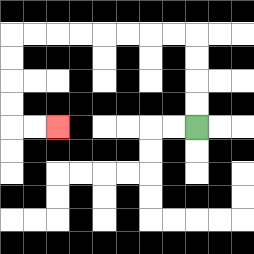{'start': '[8, 5]', 'end': '[2, 5]', 'path_directions': 'U,U,U,U,L,L,L,L,L,L,L,L,D,D,D,D,R,R', 'path_coordinates': '[[8, 5], [8, 4], [8, 3], [8, 2], [8, 1], [7, 1], [6, 1], [5, 1], [4, 1], [3, 1], [2, 1], [1, 1], [0, 1], [0, 2], [0, 3], [0, 4], [0, 5], [1, 5], [2, 5]]'}